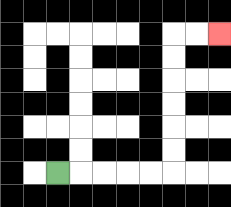{'start': '[2, 7]', 'end': '[9, 1]', 'path_directions': 'R,R,R,R,R,U,U,U,U,U,U,R,R', 'path_coordinates': '[[2, 7], [3, 7], [4, 7], [5, 7], [6, 7], [7, 7], [7, 6], [7, 5], [7, 4], [7, 3], [7, 2], [7, 1], [8, 1], [9, 1]]'}